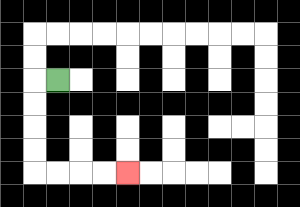{'start': '[2, 3]', 'end': '[5, 7]', 'path_directions': 'L,D,D,D,D,R,R,R,R', 'path_coordinates': '[[2, 3], [1, 3], [1, 4], [1, 5], [1, 6], [1, 7], [2, 7], [3, 7], [4, 7], [5, 7]]'}